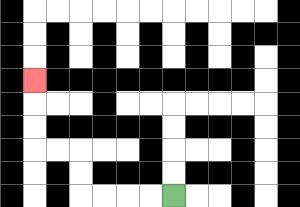{'start': '[7, 8]', 'end': '[1, 3]', 'path_directions': 'L,L,L,L,U,U,L,L,U,U,U', 'path_coordinates': '[[7, 8], [6, 8], [5, 8], [4, 8], [3, 8], [3, 7], [3, 6], [2, 6], [1, 6], [1, 5], [1, 4], [1, 3]]'}